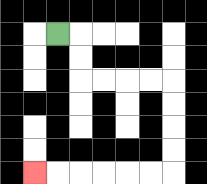{'start': '[2, 1]', 'end': '[1, 7]', 'path_directions': 'R,D,D,R,R,R,R,D,D,D,D,L,L,L,L,L,L', 'path_coordinates': '[[2, 1], [3, 1], [3, 2], [3, 3], [4, 3], [5, 3], [6, 3], [7, 3], [7, 4], [7, 5], [7, 6], [7, 7], [6, 7], [5, 7], [4, 7], [3, 7], [2, 7], [1, 7]]'}